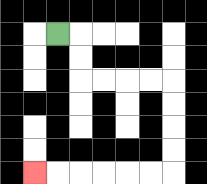{'start': '[2, 1]', 'end': '[1, 7]', 'path_directions': 'R,D,D,R,R,R,R,D,D,D,D,L,L,L,L,L,L', 'path_coordinates': '[[2, 1], [3, 1], [3, 2], [3, 3], [4, 3], [5, 3], [6, 3], [7, 3], [7, 4], [7, 5], [7, 6], [7, 7], [6, 7], [5, 7], [4, 7], [3, 7], [2, 7], [1, 7]]'}